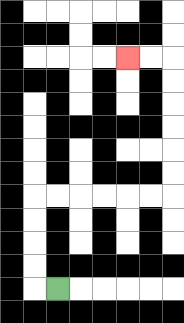{'start': '[2, 12]', 'end': '[5, 2]', 'path_directions': 'L,U,U,U,U,R,R,R,R,R,R,U,U,U,U,U,U,L,L', 'path_coordinates': '[[2, 12], [1, 12], [1, 11], [1, 10], [1, 9], [1, 8], [2, 8], [3, 8], [4, 8], [5, 8], [6, 8], [7, 8], [7, 7], [7, 6], [7, 5], [7, 4], [7, 3], [7, 2], [6, 2], [5, 2]]'}